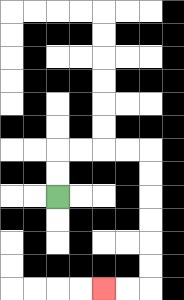{'start': '[2, 8]', 'end': '[4, 12]', 'path_directions': 'U,U,R,R,R,R,D,D,D,D,D,D,L,L', 'path_coordinates': '[[2, 8], [2, 7], [2, 6], [3, 6], [4, 6], [5, 6], [6, 6], [6, 7], [6, 8], [6, 9], [6, 10], [6, 11], [6, 12], [5, 12], [4, 12]]'}